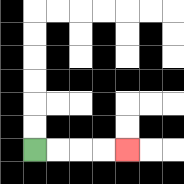{'start': '[1, 6]', 'end': '[5, 6]', 'path_directions': 'R,R,R,R', 'path_coordinates': '[[1, 6], [2, 6], [3, 6], [4, 6], [5, 6]]'}